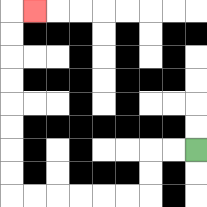{'start': '[8, 6]', 'end': '[1, 0]', 'path_directions': 'L,L,D,D,L,L,L,L,L,L,U,U,U,U,U,U,U,U,R', 'path_coordinates': '[[8, 6], [7, 6], [6, 6], [6, 7], [6, 8], [5, 8], [4, 8], [3, 8], [2, 8], [1, 8], [0, 8], [0, 7], [0, 6], [0, 5], [0, 4], [0, 3], [0, 2], [0, 1], [0, 0], [1, 0]]'}